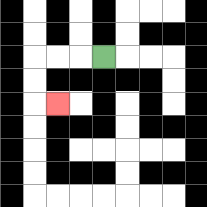{'start': '[4, 2]', 'end': '[2, 4]', 'path_directions': 'L,L,L,D,D,R', 'path_coordinates': '[[4, 2], [3, 2], [2, 2], [1, 2], [1, 3], [1, 4], [2, 4]]'}